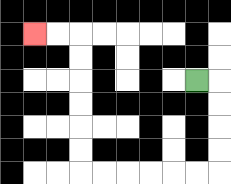{'start': '[8, 3]', 'end': '[1, 1]', 'path_directions': 'R,D,D,D,D,L,L,L,L,L,L,U,U,U,U,U,U,L,L', 'path_coordinates': '[[8, 3], [9, 3], [9, 4], [9, 5], [9, 6], [9, 7], [8, 7], [7, 7], [6, 7], [5, 7], [4, 7], [3, 7], [3, 6], [3, 5], [3, 4], [3, 3], [3, 2], [3, 1], [2, 1], [1, 1]]'}